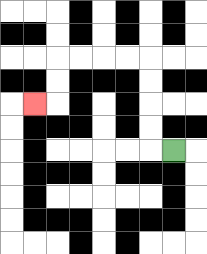{'start': '[7, 6]', 'end': '[1, 4]', 'path_directions': 'L,U,U,U,U,L,L,L,L,D,D,L', 'path_coordinates': '[[7, 6], [6, 6], [6, 5], [6, 4], [6, 3], [6, 2], [5, 2], [4, 2], [3, 2], [2, 2], [2, 3], [2, 4], [1, 4]]'}